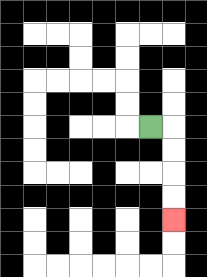{'start': '[6, 5]', 'end': '[7, 9]', 'path_directions': 'R,D,D,D,D', 'path_coordinates': '[[6, 5], [7, 5], [7, 6], [7, 7], [7, 8], [7, 9]]'}